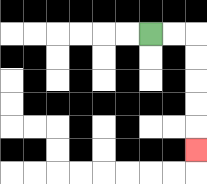{'start': '[6, 1]', 'end': '[8, 6]', 'path_directions': 'R,R,D,D,D,D,D', 'path_coordinates': '[[6, 1], [7, 1], [8, 1], [8, 2], [8, 3], [8, 4], [8, 5], [8, 6]]'}